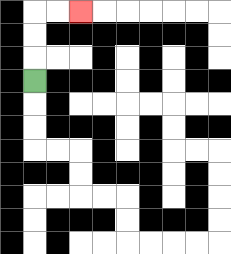{'start': '[1, 3]', 'end': '[3, 0]', 'path_directions': 'U,U,U,R,R', 'path_coordinates': '[[1, 3], [1, 2], [1, 1], [1, 0], [2, 0], [3, 0]]'}